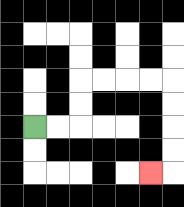{'start': '[1, 5]', 'end': '[6, 7]', 'path_directions': 'R,R,U,U,R,R,R,R,D,D,D,D,L', 'path_coordinates': '[[1, 5], [2, 5], [3, 5], [3, 4], [3, 3], [4, 3], [5, 3], [6, 3], [7, 3], [7, 4], [7, 5], [7, 6], [7, 7], [6, 7]]'}